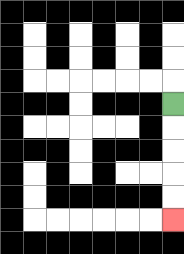{'start': '[7, 4]', 'end': '[7, 9]', 'path_directions': 'D,D,D,D,D', 'path_coordinates': '[[7, 4], [7, 5], [7, 6], [7, 7], [7, 8], [7, 9]]'}